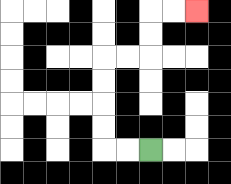{'start': '[6, 6]', 'end': '[8, 0]', 'path_directions': 'L,L,U,U,U,U,R,R,U,U,R,R', 'path_coordinates': '[[6, 6], [5, 6], [4, 6], [4, 5], [4, 4], [4, 3], [4, 2], [5, 2], [6, 2], [6, 1], [6, 0], [7, 0], [8, 0]]'}